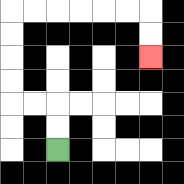{'start': '[2, 6]', 'end': '[6, 2]', 'path_directions': 'U,U,L,L,U,U,U,U,R,R,R,R,R,R,D,D', 'path_coordinates': '[[2, 6], [2, 5], [2, 4], [1, 4], [0, 4], [0, 3], [0, 2], [0, 1], [0, 0], [1, 0], [2, 0], [3, 0], [4, 0], [5, 0], [6, 0], [6, 1], [6, 2]]'}